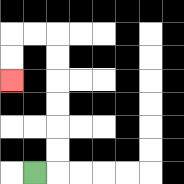{'start': '[1, 7]', 'end': '[0, 3]', 'path_directions': 'R,U,U,U,U,U,U,L,L,D,D', 'path_coordinates': '[[1, 7], [2, 7], [2, 6], [2, 5], [2, 4], [2, 3], [2, 2], [2, 1], [1, 1], [0, 1], [0, 2], [0, 3]]'}